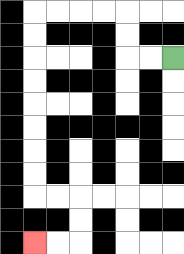{'start': '[7, 2]', 'end': '[1, 10]', 'path_directions': 'L,L,U,U,L,L,L,L,D,D,D,D,D,D,D,D,R,R,D,D,L,L', 'path_coordinates': '[[7, 2], [6, 2], [5, 2], [5, 1], [5, 0], [4, 0], [3, 0], [2, 0], [1, 0], [1, 1], [1, 2], [1, 3], [1, 4], [1, 5], [1, 6], [1, 7], [1, 8], [2, 8], [3, 8], [3, 9], [3, 10], [2, 10], [1, 10]]'}